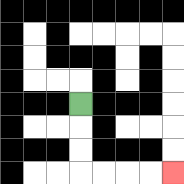{'start': '[3, 4]', 'end': '[7, 7]', 'path_directions': 'D,D,D,R,R,R,R', 'path_coordinates': '[[3, 4], [3, 5], [3, 6], [3, 7], [4, 7], [5, 7], [6, 7], [7, 7]]'}